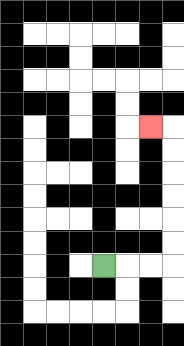{'start': '[4, 11]', 'end': '[6, 5]', 'path_directions': 'R,R,R,U,U,U,U,U,U,L', 'path_coordinates': '[[4, 11], [5, 11], [6, 11], [7, 11], [7, 10], [7, 9], [7, 8], [7, 7], [7, 6], [7, 5], [6, 5]]'}